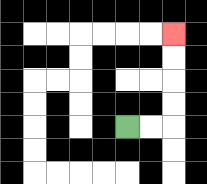{'start': '[5, 5]', 'end': '[7, 1]', 'path_directions': 'R,R,U,U,U,U', 'path_coordinates': '[[5, 5], [6, 5], [7, 5], [7, 4], [7, 3], [7, 2], [7, 1]]'}